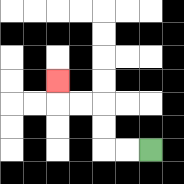{'start': '[6, 6]', 'end': '[2, 3]', 'path_directions': 'L,L,U,U,L,L,U', 'path_coordinates': '[[6, 6], [5, 6], [4, 6], [4, 5], [4, 4], [3, 4], [2, 4], [2, 3]]'}